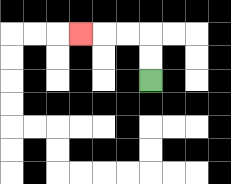{'start': '[6, 3]', 'end': '[3, 1]', 'path_directions': 'U,U,L,L,L', 'path_coordinates': '[[6, 3], [6, 2], [6, 1], [5, 1], [4, 1], [3, 1]]'}